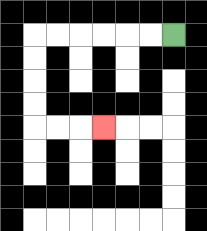{'start': '[7, 1]', 'end': '[4, 5]', 'path_directions': 'L,L,L,L,L,L,D,D,D,D,R,R,R', 'path_coordinates': '[[7, 1], [6, 1], [5, 1], [4, 1], [3, 1], [2, 1], [1, 1], [1, 2], [1, 3], [1, 4], [1, 5], [2, 5], [3, 5], [4, 5]]'}